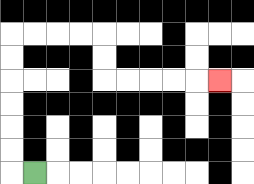{'start': '[1, 7]', 'end': '[9, 3]', 'path_directions': 'L,U,U,U,U,U,U,R,R,R,R,D,D,R,R,R,R,R', 'path_coordinates': '[[1, 7], [0, 7], [0, 6], [0, 5], [0, 4], [0, 3], [0, 2], [0, 1], [1, 1], [2, 1], [3, 1], [4, 1], [4, 2], [4, 3], [5, 3], [6, 3], [7, 3], [8, 3], [9, 3]]'}